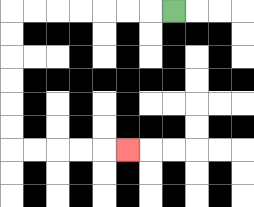{'start': '[7, 0]', 'end': '[5, 6]', 'path_directions': 'L,L,L,L,L,L,L,D,D,D,D,D,D,R,R,R,R,R', 'path_coordinates': '[[7, 0], [6, 0], [5, 0], [4, 0], [3, 0], [2, 0], [1, 0], [0, 0], [0, 1], [0, 2], [0, 3], [0, 4], [0, 5], [0, 6], [1, 6], [2, 6], [3, 6], [4, 6], [5, 6]]'}